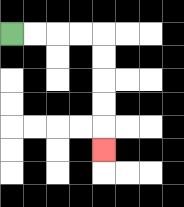{'start': '[0, 1]', 'end': '[4, 6]', 'path_directions': 'R,R,R,R,D,D,D,D,D', 'path_coordinates': '[[0, 1], [1, 1], [2, 1], [3, 1], [4, 1], [4, 2], [4, 3], [4, 4], [4, 5], [4, 6]]'}